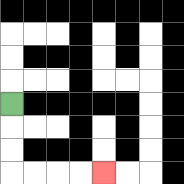{'start': '[0, 4]', 'end': '[4, 7]', 'path_directions': 'D,D,D,R,R,R,R', 'path_coordinates': '[[0, 4], [0, 5], [0, 6], [0, 7], [1, 7], [2, 7], [3, 7], [4, 7]]'}